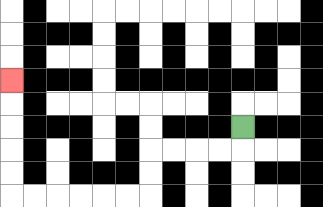{'start': '[10, 5]', 'end': '[0, 3]', 'path_directions': 'D,L,L,L,L,D,D,L,L,L,L,L,L,U,U,U,U,U', 'path_coordinates': '[[10, 5], [10, 6], [9, 6], [8, 6], [7, 6], [6, 6], [6, 7], [6, 8], [5, 8], [4, 8], [3, 8], [2, 8], [1, 8], [0, 8], [0, 7], [0, 6], [0, 5], [0, 4], [0, 3]]'}